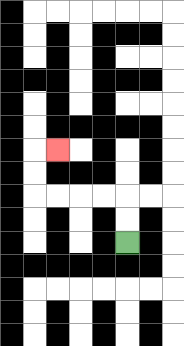{'start': '[5, 10]', 'end': '[2, 6]', 'path_directions': 'U,U,L,L,L,L,U,U,R', 'path_coordinates': '[[5, 10], [5, 9], [5, 8], [4, 8], [3, 8], [2, 8], [1, 8], [1, 7], [1, 6], [2, 6]]'}